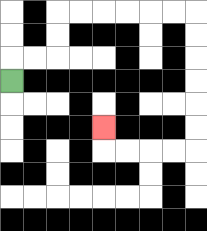{'start': '[0, 3]', 'end': '[4, 5]', 'path_directions': 'U,R,R,U,U,R,R,R,R,R,R,D,D,D,D,D,D,L,L,L,L,U', 'path_coordinates': '[[0, 3], [0, 2], [1, 2], [2, 2], [2, 1], [2, 0], [3, 0], [4, 0], [5, 0], [6, 0], [7, 0], [8, 0], [8, 1], [8, 2], [8, 3], [8, 4], [8, 5], [8, 6], [7, 6], [6, 6], [5, 6], [4, 6], [4, 5]]'}